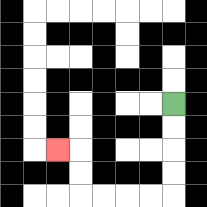{'start': '[7, 4]', 'end': '[2, 6]', 'path_directions': 'D,D,D,D,L,L,L,L,U,U,L', 'path_coordinates': '[[7, 4], [7, 5], [7, 6], [7, 7], [7, 8], [6, 8], [5, 8], [4, 8], [3, 8], [3, 7], [3, 6], [2, 6]]'}